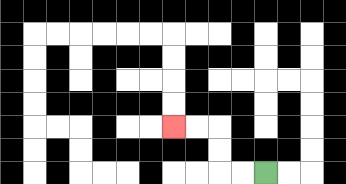{'start': '[11, 7]', 'end': '[7, 5]', 'path_directions': 'L,L,U,U,L,L', 'path_coordinates': '[[11, 7], [10, 7], [9, 7], [9, 6], [9, 5], [8, 5], [7, 5]]'}